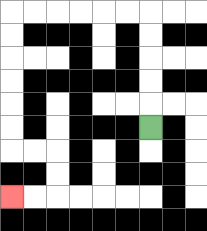{'start': '[6, 5]', 'end': '[0, 8]', 'path_directions': 'U,U,U,U,U,L,L,L,L,L,L,D,D,D,D,D,D,R,R,D,D,L,L', 'path_coordinates': '[[6, 5], [6, 4], [6, 3], [6, 2], [6, 1], [6, 0], [5, 0], [4, 0], [3, 0], [2, 0], [1, 0], [0, 0], [0, 1], [0, 2], [0, 3], [0, 4], [0, 5], [0, 6], [1, 6], [2, 6], [2, 7], [2, 8], [1, 8], [0, 8]]'}